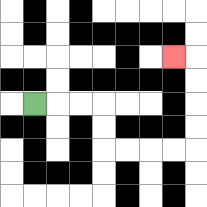{'start': '[1, 4]', 'end': '[7, 2]', 'path_directions': 'R,R,R,D,D,R,R,R,R,U,U,U,U,L', 'path_coordinates': '[[1, 4], [2, 4], [3, 4], [4, 4], [4, 5], [4, 6], [5, 6], [6, 6], [7, 6], [8, 6], [8, 5], [8, 4], [8, 3], [8, 2], [7, 2]]'}